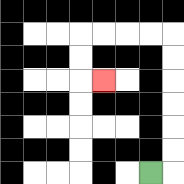{'start': '[6, 7]', 'end': '[4, 3]', 'path_directions': 'R,U,U,U,U,U,U,L,L,L,L,D,D,R', 'path_coordinates': '[[6, 7], [7, 7], [7, 6], [7, 5], [7, 4], [7, 3], [7, 2], [7, 1], [6, 1], [5, 1], [4, 1], [3, 1], [3, 2], [3, 3], [4, 3]]'}